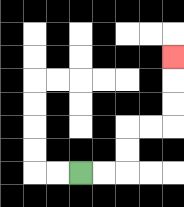{'start': '[3, 7]', 'end': '[7, 2]', 'path_directions': 'R,R,U,U,R,R,U,U,U', 'path_coordinates': '[[3, 7], [4, 7], [5, 7], [5, 6], [5, 5], [6, 5], [7, 5], [7, 4], [7, 3], [7, 2]]'}